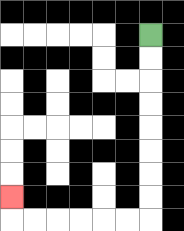{'start': '[6, 1]', 'end': '[0, 8]', 'path_directions': 'D,D,D,D,D,D,D,D,L,L,L,L,L,L,U', 'path_coordinates': '[[6, 1], [6, 2], [6, 3], [6, 4], [6, 5], [6, 6], [6, 7], [6, 8], [6, 9], [5, 9], [4, 9], [3, 9], [2, 9], [1, 9], [0, 9], [0, 8]]'}